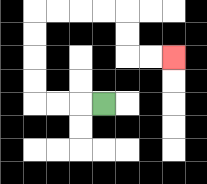{'start': '[4, 4]', 'end': '[7, 2]', 'path_directions': 'L,L,L,U,U,U,U,R,R,R,R,D,D,R,R', 'path_coordinates': '[[4, 4], [3, 4], [2, 4], [1, 4], [1, 3], [1, 2], [1, 1], [1, 0], [2, 0], [3, 0], [4, 0], [5, 0], [5, 1], [5, 2], [6, 2], [7, 2]]'}